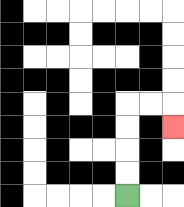{'start': '[5, 8]', 'end': '[7, 5]', 'path_directions': 'U,U,U,U,R,R,D', 'path_coordinates': '[[5, 8], [5, 7], [5, 6], [5, 5], [5, 4], [6, 4], [7, 4], [7, 5]]'}